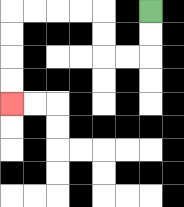{'start': '[6, 0]', 'end': '[0, 4]', 'path_directions': 'D,D,L,L,U,U,L,L,L,L,D,D,D,D', 'path_coordinates': '[[6, 0], [6, 1], [6, 2], [5, 2], [4, 2], [4, 1], [4, 0], [3, 0], [2, 0], [1, 0], [0, 0], [0, 1], [0, 2], [0, 3], [0, 4]]'}